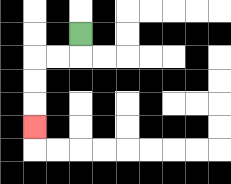{'start': '[3, 1]', 'end': '[1, 5]', 'path_directions': 'D,L,L,D,D,D', 'path_coordinates': '[[3, 1], [3, 2], [2, 2], [1, 2], [1, 3], [1, 4], [1, 5]]'}